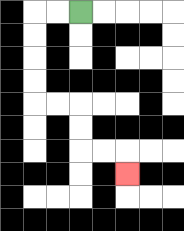{'start': '[3, 0]', 'end': '[5, 7]', 'path_directions': 'L,L,D,D,D,D,R,R,D,D,R,R,D', 'path_coordinates': '[[3, 0], [2, 0], [1, 0], [1, 1], [1, 2], [1, 3], [1, 4], [2, 4], [3, 4], [3, 5], [3, 6], [4, 6], [5, 6], [5, 7]]'}